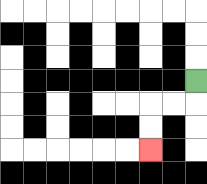{'start': '[8, 3]', 'end': '[6, 6]', 'path_directions': 'D,L,L,D,D', 'path_coordinates': '[[8, 3], [8, 4], [7, 4], [6, 4], [6, 5], [6, 6]]'}